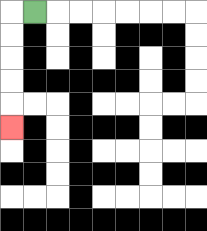{'start': '[1, 0]', 'end': '[0, 5]', 'path_directions': 'L,D,D,D,D,D', 'path_coordinates': '[[1, 0], [0, 0], [0, 1], [0, 2], [0, 3], [0, 4], [0, 5]]'}